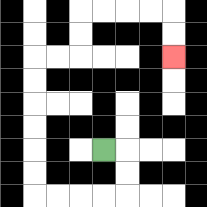{'start': '[4, 6]', 'end': '[7, 2]', 'path_directions': 'R,D,D,L,L,L,L,U,U,U,U,U,U,R,R,U,U,R,R,R,R,D,D', 'path_coordinates': '[[4, 6], [5, 6], [5, 7], [5, 8], [4, 8], [3, 8], [2, 8], [1, 8], [1, 7], [1, 6], [1, 5], [1, 4], [1, 3], [1, 2], [2, 2], [3, 2], [3, 1], [3, 0], [4, 0], [5, 0], [6, 0], [7, 0], [7, 1], [7, 2]]'}